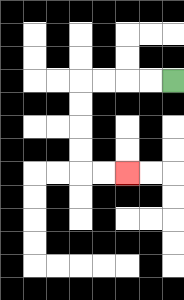{'start': '[7, 3]', 'end': '[5, 7]', 'path_directions': 'L,L,L,L,D,D,D,D,R,R', 'path_coordinates': '[[7, 3], [6, 3], [5, 3], [4, 3], [3, 3], [3, 4], [3, 5], [3, 6], [3, 7], [4, 7], [5, 7]]'}